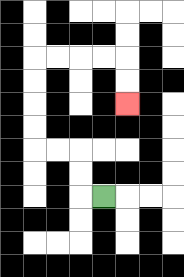{'start': '[4, 8]', 'end': '[5, 4]', 'path_directions': 'L,U,U,L,L,U,U,U,U,R,R,R,R,D,D', 'path_coordinates': '[[4, 8], [3, 8], [3, 7], [3, 6], [2, 6], [1, 6], [1, 5], [1, 4], [1, 3], [1, 2], [2, 2], [3, 2], [4, 2], [5, 2], [5, 3], [5, 4]]'}